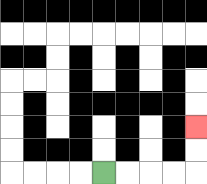{'start': '[4, 7]', 'end': '[8, 5]', 'path_directions': 'R,R,R,R,U,U', 'path_coordinates': '[[4, 7], [5, 7], [6, 7], [7, 7], [8, 7], [8, 6], [8, 5]]'}